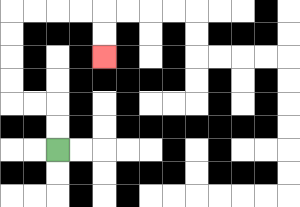{'start': '[2, 6]', 'end': '[4, 2]', 'path_directions': 'U,U,L,L,U,U,U,U,R,R,R,R,D,D', 'path_coordinates': '[[2, 6], [2, 5], [2, 4], [1, 4], [0, 4], [0, 3], [0, 2], [0, 1], [0, 0], [1, 0], [2, 0], [3, 0], [4, 0], [4, 1], [4, 2]]'}